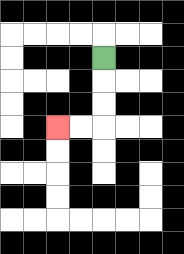{'start': '[4, 2]', 'end': '[2, 5]', 'path_directions': 'D,D,D,L,L', 'path_coordinates': '[[4, 2], [4, 3], [4, 4], [4, 5], [3, 5], [2, 5]]'}